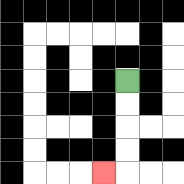{'start': '[5, 3]', 'end': '[4, 7]', 'path_directions': 'D,D,D,D,L', 'path_coordinates': '[[5, 3], [5, 4], [5, 5], [5, 6], [5, 7], [4, 7]]'}